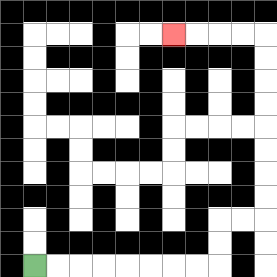{'start': '[1, 11]', 'end': '[7, 1]', 'path_directions': 'R,R,R,R,R,R,R,R,U,U,R,R,U,U,U,U,U,U,U,U,L,L,L,L', 'path_coordinates': '[[1, 11], [2, 11], [3, 11], [4, 11], [5, 11], [6, 11], [7, 11], [8, 11], [9, 11], [9, 10], [9, 9], [10, 9], [11, 9], [11, 8], [11, 7], [11, 6], [11, 5], [11, 4], [11, 3], [11, 2], [11, 1], [10, 1], [9, 1], [8, 1], [7, 1]]'}